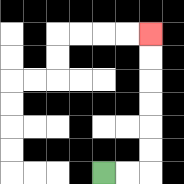{'start': '[4, 7]', 'end': '[6, 1]', 'path_directions': 'R,R,U,U,U,U,U,U', 'path_coordinates': '[[4, 7], [5, 7], [6, 7], [6, 6], [6, 5], [6, 4], [6, 3], [6, 2], [6, 1]]'}